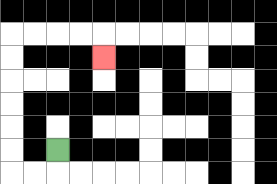{'start': '[2, 6]', 'end': '[4, 2]', 'path_directions': 'D,L,L,U,U,U,U,U,U,R,R,R,R,D', 'path_coordinates': '[[2, 6], [2, 7], [1, 7], [0, 7], [0, 6], [0, 5], [0, 4], [0, 3], [0, 2], [0, 1], [1, 1], [2, 1], [3, 1], [4, 1], [4, 2]]'}